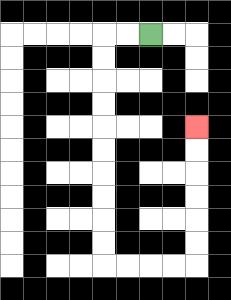{'start': '[6, 1]', 'end': '[8, 5]', 'path_directions': 'L,L,D,D,D,D,D,D,D,D,D,D,R,R,R,R,U,U,U,U,U,U', 'path_coordinates': '[[6, 1], [5, 1], [4, 1], [4, 2], [4, 3], [4, 4], [4, 5], [4, 6], [4, 7], [4, 8], [4, 9], [4, 10], [4, 11], [5, 11], [6, 11], [7, 11], [8, 11], [8, 10], [8, 9], [8, 8], [8, 7], [8, 6], [8, 5]]'}